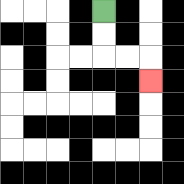{'start': '[4, 0]', 'end': '[6, 3]', 'path_directions': 'D,D,R,R,D', 'path_coordinates': '[[4, 0], [4, 1], [4, 2], [5, 2], [6, 2], [6, 3]]'}